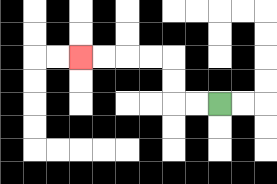{'start': '[9, 4]', 'end': '[3, 2]', 'path_directions': 'L,L,U,U,L,L,L,L', 'path_coordinates': '[[9, 4], [8, 4], [7, 4], [7, 3], [7, 2], [6, 2], [5, 2], [4, 2], [3, 2]]'}